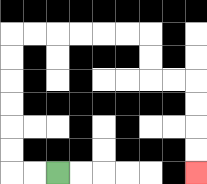{'start': '[2, 7]', 'end': '[8, 7]', 'path_directions': 'L,L,U,U,U,U,U,U,R,R,R,R,R,R,D,D,R,R,D,D,D,D', 'path_coordinates': '[[2, 7], [1, 7], [0, 7], [0, 6], [0, 5], [0, 4], [0, 3], [0, 2], [0, 1], [1, 1], [2, 1], [3, 1], [4, 1], [5, 1], [6, 1], [6, 2], [6, 3], [7, 3], [8, 3], [8, 4], [8, 5], [8, 6], [8, 7]]'}